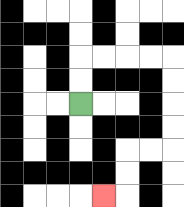{'start': '[3, 4]', 'end': '[4, 8]', 'path_directions': 'U,U,R,R,R,R,D,D,D,D,L,L,D,D,L', 'path_coordinates': '[[3, 4], [3, 3], [3, 2], [4, 2], [5, 2], [6, 2], [7, 2], [7, 3], [7, 4], [7, 5], [7, 6], [6, 6], [5, 6], [5, 7], [5, 8], [4, 8]]'}